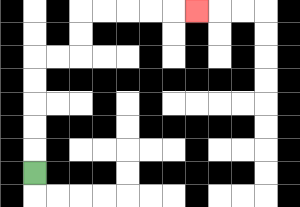{'start': '[1, 7]', 'end': '[8, 0]', 'path_directions': 'U,U,U,U,U,R,R,U,U,R,R,R,R,R', 'path_coordinates': '[[1, 7], [1, 6], [1, 5], [1, 4], [1, 3], [1, 2], [2, 2], [3, 2], [3, 1], [3, 0], [4, 0], [5, 0], [6, 0], [7, 0], [8, 0]]'}